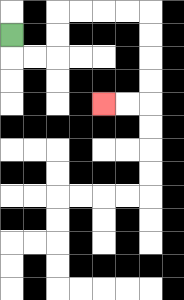{'start': '[0, 1]', 'end': '[4, 4]', 'path_directions': 'D,R,R,U,U,R,R,R,R,D,D,D,D,L,L', 'path_coordinates': '[[0, 1], [0, 2], [1, 2], [2, 2], [2, 1], [2, 0], [3, 0], [4, 0], [5, 0], [6, 0], [6, 1], [6, 2], [6, 3], [6, 4], [5, 4], [4, 4]]'}